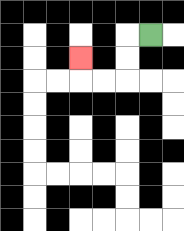{'start': '[6, 1]', 'end': '[3, 2]', 'path_directions': 'L,D,D,L,L,U', 'path_coordinates': '[[6, 1], [5, 1], [5, 2], [5, 3], [4, 3], [3, 3], [3, 2]]'}